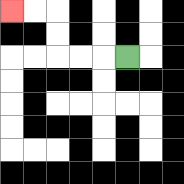{'start': '[5, 2]', 'end': '[0, 0]', 'path_directions': 'L,L,L,U,U,L,L', 'path_coordinates': '[[5, 2], [4, 2], [3, 2], [2, 2], [2, 1], [2, 0], [1, 0], [0, 0]]'}